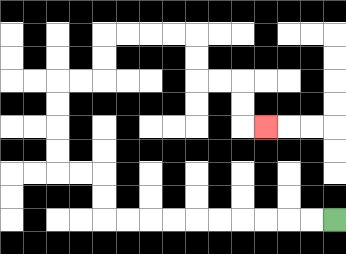{'start': '[14, 9]', 'end': '[11, 5]', 'path_directions': 'L,L,L,L,L,L,L,L,L,L,U,U,L,L,U,U,U,U,R,R,U,U,R,R,R,R,D,D,R,R,D,D,R', 'path_coordinates': '[[14, 9], [13, 9], [12, 9], [11, 9], [10, 9], [9, 9], [8, 9], [7, 9], [6, 9], [5, 9], [4, 9], [4, 8], [4, 7], [3, 7], [2, 7], [2, 6], [2, 5], [2, 4], [2, 3], [3, 3], [4, 3], [4, 2], [4, 1], [5, 1], [6, 1], [7, 1], [8, 1], [8, 2], [8, 3], [9, 3], [10, 3], [10, 4], [10, 5], [11, 5]]'}